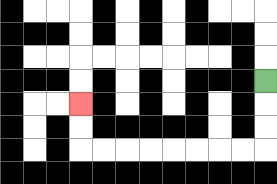{'start': '[11, 3]', 'end': '[3, 4]', 'path_directions': 'D,D,D,L,L,L,L,L,L,L,L,U,U', 'path_coordinates': '[[11, 3], [11, 4], [11, 5], [11, 6], [10, 6], [9, 6], [8, 6], [7, 6], [6, 6], [5, 6], [4, 6], [3, 6], [3, 5], [3, 4]]'}